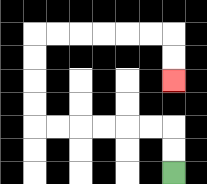{'start': '[7, 7]', 'end': '[7, 3]', 'path_directions': 'U,U,L,L,L,L,L,L,U,U,U,U,R,R,R,R,R,R,D,D', 'path_coordinates': '[[7, 7], [7, 6], [7, 5], [6, 5], [5, 5], [4, 5], [3, 5], [2, 5], [1, 5], [1, 4], [1, 3], [1, 2], [1, 1], [2, 1], [3, 1], [4, 1], [5, 1], [6, 1], [7, 1], [7, 2], [7, 3]]'}